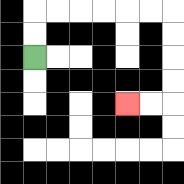{'start': '[1, 2]', 'end': '[5, 4]', 'path_directions': 'U,U,R,R,R,R,R,R,D,D,D,D,L,L', 'path_coordinates': '[[1, 2], [1, 1], [1, 0], [2, 0], [3, 0], [4, 0], [5, 0], [6, 0], [7, 0], [7, 1], [7, 2], [7, 3], [7, 4], [6, 4], [5, 4]]'}